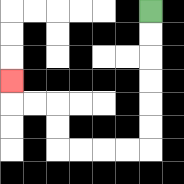{'start': '[6, 0]', 'end': '[0, 3]', 'path_directions': 'D,D,D,D,D,D,L,L,L,L,U,U,L,L,U', 'path_coordinates': '[[6, 0], [6, 1], [6, 2], [6, 3], [6, 4], [6, 5], [6, 6], [5, 6], [4, 6], [3, 6], [2, 6], [2, 5], [2, 4], [1, 4], [0, 4], [0, 3]]'}